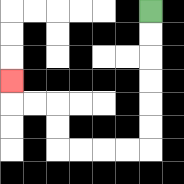{'start': '[6, 0]', 'end': '[0, 3]', 'path_directions': 'D,D,D,D,D,D,L,L,L,L,U,U,L,L,U', 'path_coordinates': '[[6, 0], [6, 1], [6, 2], [6, 3], [6, 4], [6, 5], [6, 6], [5, 6], [4, 6], [3, 6], [2, 6], [2, 5], [2, 4], [1, 4], [0, 4], [0, 3]]'}